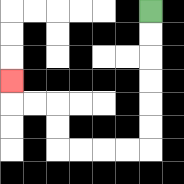{'start': '[6, 0]', 'end': '[0, 3]', 'path_directions': 'D,D,D,D,D,D,L,L,L,L,U,U,L,L,U', 'path_coordinates': '[[6, 0], [6, 1], [6, 2], [6, 3], [6, 4], [6, 5], [6, 6], [5, 6], [4, 6], [3, 6], [2, 6], [2, 5], [2, 4], [1, 4], [0, 4], [0, 3]]'}